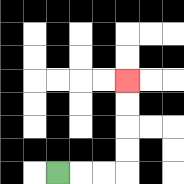{'start': '[2, 7]', 'end': '[5, 3]', 'path_directions': 'R,R,R,U,U,U,U', 'path_coordinates': '[[2, 7], [3, 7], [4, 7], [5, 7], [5, 6], [5, 5], [5, 4], [5, 3]]'}